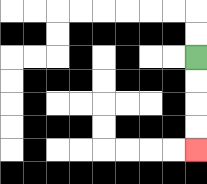{'start': '[8, 2]', 'end': '[8, 6]', 'path_directions': 'D,D,D,D', 'path_coordinates': '[[8, 2], [8, 3], [8, 4], [8, 5], [8, 6]]'}